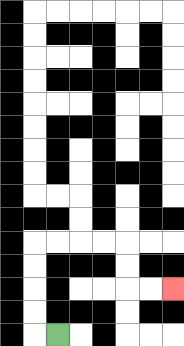{'start': '[2, 14]', 'end': '[7, 12]', 'path_directions': 'L,U,U,U,U,R,R,R,R,D,D,R,R', 'path_coordinates': '[[2, 14], [1, 14], [1, 13], [1, 12], [1, 11], [1, 10], [2, 10], [3, 10], [4, 10], [5, 10], [5, 11], [5, 12], [6, 12], [7, 12]]'}